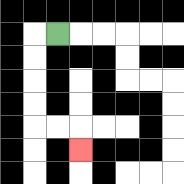{'start': '[2, 1]', 'end': '[3, 6]', 'path_directions': 'L,D,D,D,D,R,R,D', 'path_coordinates': '[[2, 1], [1, 1], [1, 2], [1, 3], [1, 4], [1, 5], [2, 5], [3, 5], [3, 6]]'}